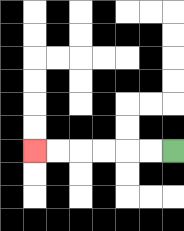{'start': '[7, 6]', 'end': '[1, 6]', 'path_directions': 'L,L,L,L,L,L', 'path_coordinates': '[[7, 6], [6, 6], [5, 6], [4, 6], [3, 6], [2, 6], [1, 6]]'}